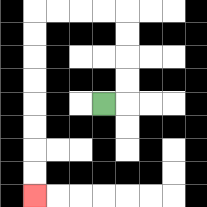{'start': '[4, 4]', 'end': '[1, 8]', 'path_directions': 'R,U,U,U,U,L,L,L,L,D,D,D,D,D,D,D,D', 'path_coordinates': '[[4, 4], [5, 4], [5, 3], [5, 2], [5, 1], [5, 0], [4, 0], [3, 0], [2, 0], [1, 0], [1, 1], [1, 2], [1, 3], [1, 4], [1, 5], [1, 6], [1, 7], [1, 8]]'}